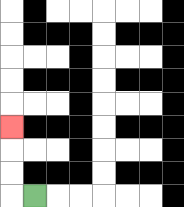{'start': '[1, 8]', 'end': '[0, 5]', 'path_directions': 'L,U,U,U', 'path_coordinates': '[[1, 8], [0, 8], [0, 7], [0, 6], [0, 5]]'}